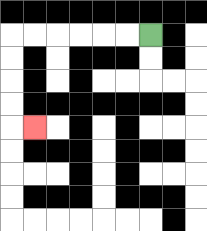{'start': '[6, 1]', 'end': '[1, 5]', 'path_directions': 'L,L,L,L,L,L,D,D,D,D,R', 'path_coordinates': '[[6, 1], [5, 1], [4, 1], [3, 1], [2, 1], [1, 1], [0, 1], [0, 2], [0, 3], [0, 4], [0, 5], [1, 5]]'}